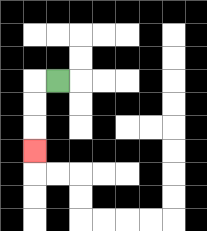{'start': '[2, 3]', 'end': '[1, 6]', 'path_directions': 'L,D,D,D', 'path_coordinates': '[[2, 3], [1, 3], [1, 4], [1, 5], [1, 6]]'}